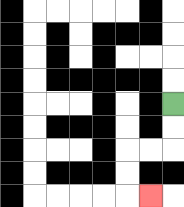{'start': '[7, 4]', 'end': '[6, 8]', 'path_directions': 'D,D,L,L,D,D,R', 'path_coordinates': '[[7, 4], [7, 5], [7, 6], [6, 6], [5, 6], [5, 7], [5, 8], [6, 8]]'}